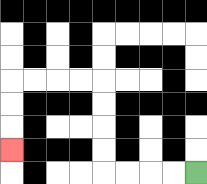{'start': '[8, 7]', 'end': '[0, 6]', 'path_directions': 'L,L,L,L,U,U,U,U,L,L,L,L,D,D,D', 'path_coordinates': '[[8, 7], [7, 7], [6, 7], [5, 7], [4, 7], [4, 6], [4, 5], [4, 4], [4, 3], [3, 3], [2, 3], [1, 3], [0, 3], [0, 4], [0, 5], [0, 6]]'}